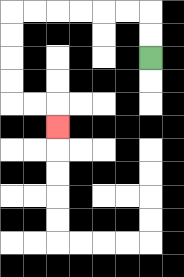{'start': '[6, 2]', 'end': '[2, 5]', 'path_directions': 'U,U,L,L,L,L,L,L,D,D,D,D,R,R,D', 'path_coordinates': '[[6, 2], [6, 1], [6, 0], [5, 0], [4, 0], [3, 0], [2, 0], [1, 0], [0, 0], [0, 1], [0, 2], [0, 3], [0, 4], [1, 4], [2, 4], [2, 5]]'}